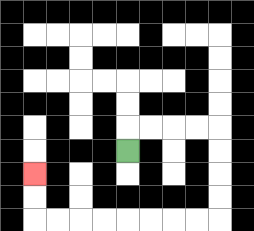{'start': '[5, 6]', 'end': '[1, 7]', 'path_directions': 'U,R,R,R,R,D,D,D,D,L,L,L,L,L,L,L,L,U,U', 'path_coordinates': '[[5, 6], [5, 5], [6, 5], [7, 5], [8, 5], [9, 5], [9, 6], [9, 7], [9, 8], [9, 9], [8, 9], [7, 9], [6, 9], [5, 9], [4, 9], [3, 9], [2, 9], [1, 9], [1, 8], [1, 7]]'}